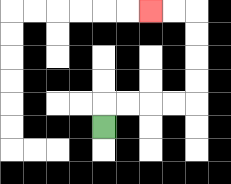{'start': '[4, 5]', 'end': '[6, 0]', 'path_directions': 'U,R,R,R,R,U,U,U,U,L,L', 'path_coordinates': '[[4, 5], [4, 4], [5, 4], [6, 4], [7, 4], [8, 4], [8, 3], [8, 2], [8, 1], [8, 0], [7, 0], [6, 0]]'}